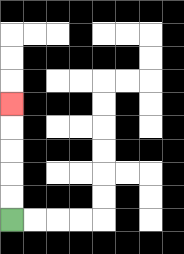{'start': '[0, 9]', 'end': '[0, 4]', 'path_directions': 'U,U,U,U,U', 'path_coordinates': '[[0, 9], [0, 8], [0, 7], [0, 6], [0, 5], [0, 4]]'}